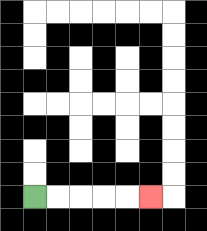{'start': '[1, 8]', 'end': '[6, 8]', 'path_directions': 'R,R,R,R,R', 'path_coordinates': '[[1, 8], [2, 8], [3, 8], [4, 8], [5, 8], [6, 8]]'}